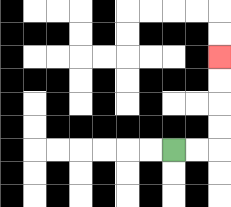{'start': '[7, 6]', 'end': '[9, 2]', 'path_directions': 'R,R,U,U,U,U', 'path_coordinates': '[[7, 6], [8, 6], [9, 6], [9, 5], [9, 4], [9, 3], [9, 2]]'}